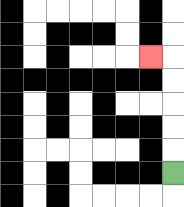{'start': '[7, 7]', 'end': '[6, 2]', 'path_directions': 'U,U,U,U,U,L', 'path_coordinates': '[[7, 7], [7, 6], [7, 5], [7, 4], [7, 3], [7, 2], [6, 2]]'}